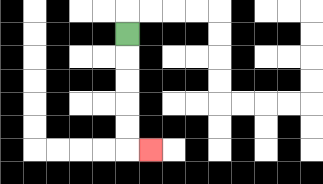{'start': '[5, 1]', 'end': '[6, 6]', 'path_directions': 'D,D,D,D,D,R', 'path_coordinates': '[[5, 1], [5, 2], [5, 3], [5, 4], [5, 5], [5, 6], [6, 6]]'}